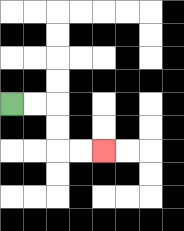{'start': '[0, 4]', 'end': '[4, 6]', 'path_directions': 'R,R,D,D,R,R', 'path_coordinates': '[[0, 4], [1, 4], [2, 4], [2, 5], [2, 6], [3, 6], [4, 6]]'}